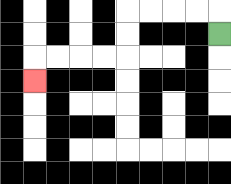{'start': '[9, 1]', 'end': '[1, 3]', 'path_directions': 'U,L,L,L,L,D,D,L,L,L,L,D', 'path_coordinates': '[[9, 1], [9, 0], [8, 0], [7, 0], [6, 0], [5, 0], [5, 1], [5, 2], [4, 2], [3, 2], [2, 2], [1, 2], [1, 3]]'}